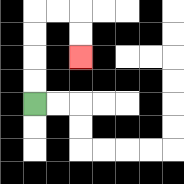{'start': '[1, 4]', 'end': '[3, 2]', 'path_directions': 'U,U,U,U,R,R,D,D', 'path_coordinates': '[[1, 4], [1, 3], [1, 2], [1, 1], [1, 0], [2, 0], [3, 0], [3, 1], [3, 2]]'}